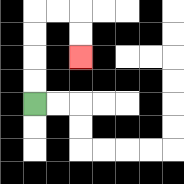{'start': '[1, 4]', 'end': '[3, 2]', 'path_directions': 'U,U,U,U,R,R,D,D', 'path_coordinates': '[[1, 4], [1, 3], [1, 2], [1, 1], [1, 0], [2, 0], [3, 0], [3, 1], [3, 2]]'}